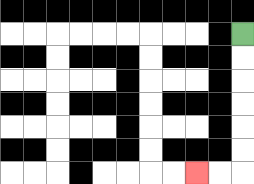{'start': '[10, 1]', 'end': '[8, 7]', 'path_directions': 'D,D,D,D,D,D,L,L', 'path_coordinates': '[[10, 1], [10, 2], [10, 3], [10, 4], [10, 5], [10, 6], [10, 7], [9, 7], [8, 7]]'}